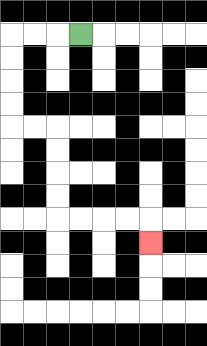{'start': '[3, 1]', 'end': '[6, 10]', 'path_directions': 'L,L,L,D,D,D,D,R,R,D,D,D,D,R,R,R,R,D', 'path_coordinates': '[[3, 1], [2, 1], [1, 1], [0, 1], [0, 2], [0, 3], [0, 4], [0, 5], [1, 5], [2, 5], [2, 6], [2, 7], [2, 8], [2, 9], [3, 9], [4, 9], [5, 9], [6, 9], [6, 10]]'}